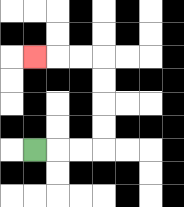{'start': '[1, 6]', 'end': '[1, 2]', 'path_directions': 'R,R,R,U,U,U,U,L,L,L', 'path_coordinates': '[[1, 6], [2, 6], [3, 6], [4, 6], [4, 5], [4, 4], [4, 3], [4, 2], [3, 2], [2, 2], [1, 2]]'}